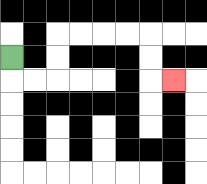{'start': '[0, 2]', 'end': '[7, 3]', 'path_directions': 'D,R,R,U,U,R,R,R,R,D,D,R', 'path_coordinates': '[[0, 2], [0, 3], [1, 3], [2, 3], [2, 2], [2, 1], [3, 1], [4, 1], [5, 1], [6, 1], [6, 2], [6, 3], [7, 3]]'}